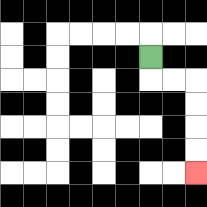{'start': '[6, 2]', 'end': '[8, 7]', 'path_directions': 'D,R,R,D,D,D,D', 'path_coordinates': '[[6, 2], [6, 3], [7, 3], [8, 3], [8, 4], [8, 5], [8, 6], [8, 7]]'}